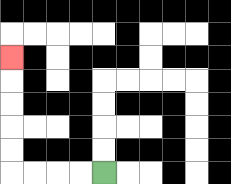{'start': '[4, 7]', 'end': '[0, 2]', 'path_directions': 'L,L,L,L,U,U,U,U,U', 'path_coordinates': '[[4, 7], [3, 7], [2, 7], [1, 7], [0, 7], [0, 6], [0, 5], [0, 4], [0, 3], [0, 2]]'}